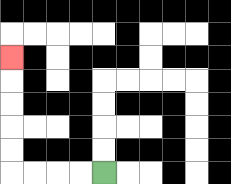{'start': '[4, 7]', 'end': '[0, 2]', 'path_directions': 'L,L,L,L,U,U,U,U,U', 'path_coordinates': '[[4, 7], [3, 7], [2, 7], [1, 7], [0, 7], [0, 6], [0, 5], [0, 4], [0, 3], [0, 2]]'}